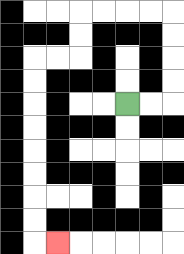{'start': '[5, 4]', 'end': '[2, 10]', 'path_directions': 'R,R,U,U,U,U,L,L,L,L,D,D,L,L,D,D,D,D,D,D,D,D,R', 'path_coordinates': '[[5, 4], [6, 4], [7, 4], [7, 3], [7, 2], [7, 1], [7, 0], [6, 0], [5, 0], [4, 0], [3, 0], [3, 1], [3, 2], [2, 2], [1, 2], [1, 3], [1, 4], [1, 5], [1, 6], [1, 7], [1, 8], [1, 9], [1, 10], [2, 10]]'}